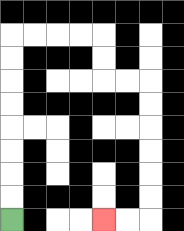{'start': '[0, 9]', 'end': '[4, 9]', 'path_directions': 'U,U,U,U,U,U,U,U,R,R,R,R,D,D,R,R,D,D,D,D,D,D,L,L', 'path_coordinates': '[[0, 9], [0, 8], [0, 7], [0, 6], [0, 5], [0, 4], [0, 3], [0, 2], [0, 1], [1, 1], [2, 1], [3, 1], [4, 1], [4, 2], [4, 3], [5, 3], [6, 3], [6, 4], [6, 5], [6, 6], [6, 7], [6, 8], [6, 9], [5, 9], [4, 9]]'}